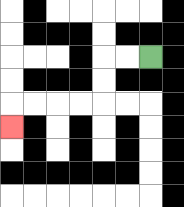{'start': '[6, 2]', 'end': '[0, 5]', 'path_directions': 'L,L,D,D,L,L,L,L,D', 'path_coordinates': '[[6, 2], [5, 2], [4, 2], [4, 3], [4, 4], [3, 4], [2, 4], [1, 4], [0, 4], [0, 5]]'}